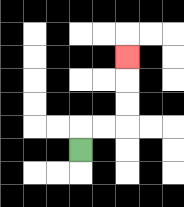{'start': '[3, 6]', 'end': '[5, 2]', 'path_directions': 'U,R,R,U,U,U', 'path_coordinates': '[[3, 6], [3, 5], [4, 5], [5, 5], [5, 4], [5, 3], [5, 2]]'}